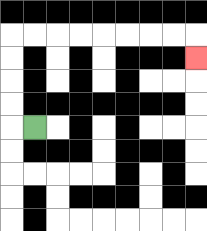{'start': '[1, 5]', 'end': '[8, 2]', 'path_directions': 'L,U,U,U,U,R,R,R,R,R,R,R,R,D', 'path_coordinates': '[[1, 5], [0, 5], [0, 4], [0, 3], [0, 2], [0, 1], [1, 1], [2, 1], [3, 1], [4, 1], [5, 1], [6, 1], [7, 1], [8, 1], [8, 2]]'}